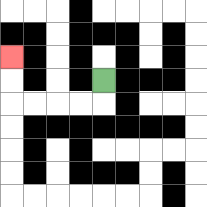{'start': '[4, 3]', 'end': '[0, 2]', 'path_directions': 'D,L,L,L,L,U,U', 'path_coordinates': '[[4, 3], [4, 4], [3, 4], [2, 4], [1, 4], [0, 4], [0, 3], [0, 2]]'}